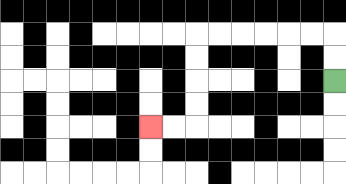{'start': '[14, 3]', 'end': '[6, 5]', 'path_directions': 'U,U,L,L,L,L,L,L,D,D,D,D,L,L', 'path_coordinates': '[[14, 3], [14, 2], [14, 1], [13, 1], [12, 1], [11, 1], [10, 1], [9, 1], [8, 1], [8, 2], [8, 3], [8, 4], [8, 5], [7, 5], [6, 5]]'}